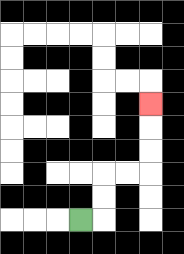{'start': '[3, 9]', 'end': '[6, 4]', 'path_directions': 'R,U,U,R,R,U,U,U', 'path_coordinates': '[[3, 9], [4, 9], [4, 8], [4, 7], [5, 7], [6, 7], [6, 6], [6, 5], [6, 4]]'}